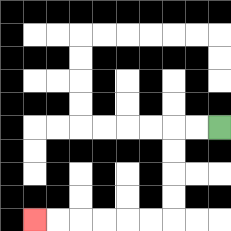{'start': '[9, 5]', 'end': '[1, 9]', 'path_directions': 'L,L,D,D,D,D,L,L,L,L,L,L', 'path_coordinates': '[[9, 5], [8, 5], [7, 5], [7, 6], [7, 7], [7, 8], [7, 9], [6, 9], [5, 9], [4, 9], [3, 9], [2, 9], [1, 9]]'}